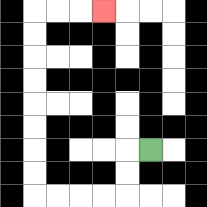{'start': '[6, 6]', 'end': '[4, 0]', 'path_directions': 'L,D,D,L,L,L,L,U,U,U,U,U,U,U,U,R,R,R', 'path_coordinates': '[[6, 6], [5, 6], [5, 7], [5, 8], [4, 8], [3, 8], [2, 8], [1, 8], [1, 7], [1, 6], [1, 5], [1, 4], [1, 3], [1, 2], [1, 1], [1, 0], [2, 0], [3, 0], [4, 0]]'}